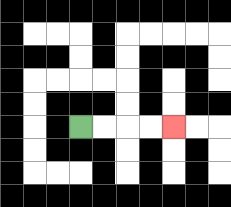{'start': '[3, 5]', 'end': '[7, 5]', 'path_directions': 'R,R,R,R', 'path_coordinates': '[[3, 5], [4, 5], [5, 5], [6, 5], [7, 5]]'}